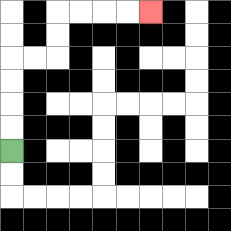{'start': '[0, 6]', 'end': '[6, 0]', 'path_directions': 'U,U,U,U,R,R,U,U,R,R,R,R', 'path_coordinates': '[[0, 6], [0, 5], [0, 4], [0, 3], [0, 2], [1, 2], [2, 2], [2, 1], [2, 0], [3, 0], [4, 0], [5, 0], [6, 0]]'}